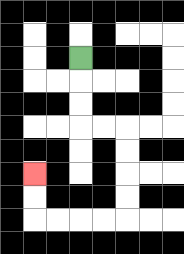{'start': '[3, 2]', 'end': '[1, 7]', 'path_directions': 'D,D,D,R,R,D,D,D,D,L,L,L,L,U,U', 'path_coordinates': '[[3, 2], [3, 3], [3, 4], [3, 5], [4, 5], [5, 5], [5, 6], [5, 7], [5, 8], [5, 9], [4, 9], [3, 9], [2, 9], [1, 9], [1, 8], [1, 7]]'}